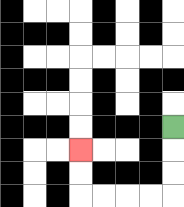{'start': '[7, 5]', 'end': '[3, 6]', 'path_directions': 'D,D,D,L,L,L,L,U,U', 'path_coordinates': '[[7, 5], [7, 6], [7, 7], [7, 8], [6, 8], [5, 8], [4, 8], [3, 8], [3, 7], [3, 6]]'}